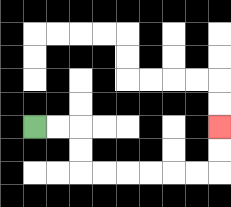{'start': '[1, 5]', 'end': '[9, 5]', 'path_directions': 'R,R,D,D,R,R,R,R,R,R,U,U', 'path_coordinates': '[[1, 5], [2, 5], [3, 5], [3, 6], [3, 7], [4, 7], [5, 7], [6, 7], [7, 7], [8, 7], [9, 7], [9, 6], [9, 5]]'}